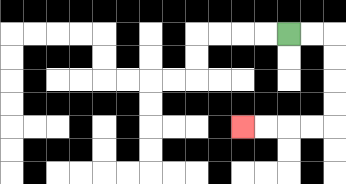{'start': '[12, 1]', 'end': '[10, 5]', 'path_directions': 'R,R,D,D,D,D,L,L,L,L', 'path_coordinates': '[[12, 1], [13, 1], [14, 1], [14, 2], [14, 3], [14, 4], [14, 5], [13, 5], [12, 5], [11, 5], [10, 5]]'}